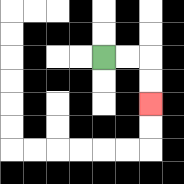{'start': '[4, 2]', 'end': '[6, 4]', 'path_directions': 'R,R,D,D', 'path_coordinates': '[[4, 2], [5, 2], [6, 2], [6, 3], [6, 4]]'}